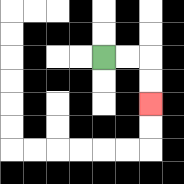{'start': '[4, 2]', 'end': '[6, 4]', 'path_directions': 'R,R,D,D', 'path_coordinates': '[[4, 2], [5, 2], [6, 2], [6, 3], [6, 4]]'}